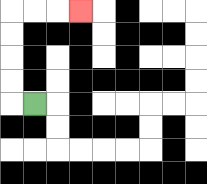{'start': '[1, 4]', 'end': '[3, 0]', 'path_directions': 'L,U,U,U,U,R,R,R', 'path_coordinates': '[[1, 4], [0, 4], [0, 3], [0, 2], [0, 1], [0, 0], [1, 0], [2, 0], [3, 0]]'}